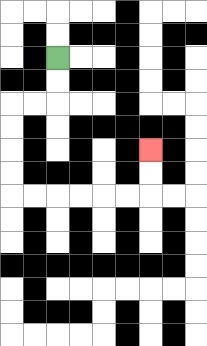{'start': '[2, 2]', 'end': '[6, 6]', 'path_directions': 'D,D,L,L,D,D,D,D,R,R,R,R,R,R,U,U', 'path_coordinates': '[[2, 2], [2, 3], [2, 4], [1, 4], [0, 4], [0, 5], [0, 6], [0, 7], [0, 8], [1, 8], [2, 8], [3, 8], [4, 8], [5, 8], [6, 8], [6, 7], [6, 6]]'}